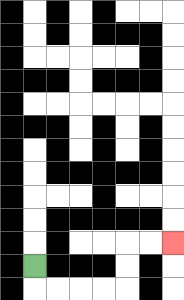{'start': '[1, 11]', 'end': '[7, 10]', 'path_directions': 'D,R,R,R,R,U,U,R,R', 'path_coordinates': '[[1, 11], [1, 12], [2, 12], [3, 12], [4, 12], [5, 12], [5, 11], [5, 10], [6, 10], [7, 10]]'}